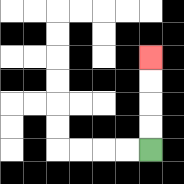{'start': '[6, 6]', 'end': '[6, 2]', 'path_directions': 'U,U,U,U', 'path_coordinates': '[[6, 6], [6, 5], [6, 4], [6, 3], [6, 2]]'}